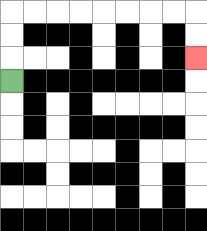{'start': '[0, 3]', 'end': '[8, 2]', 'path_directions': 'U,U,U,R,R,R,R,R,R,R,R,D,D', 'path_coordinates': '[[0, 3], [0, 2], [0, 1], [0, 0], [1, 0], [2, 0], [3, 0], [4, 0], [5, 0], [6, 0], [7, 0], [8, 0], [8, 1], [8, 2]]'}